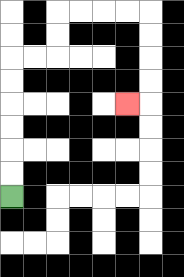{'start': '[0, 8]', 'end': '[5, 4]', 'path_directions': 'U,U,U,U,U,U,R,R,U,U,R,R,R,R,D,D,D,D,L', 'path_coordinates': '[[0, 8], [0, 7], [0, 6], [0, 5], [0, 4], [0, 3], [0, 2], [1, 2], [2, 2], [2, 1], [2, 0], [3, 0], [4, 0], [5, 0], [6, 0], [6, 1], [6, 2], [6, 3], [6, 4], [5, 4]]'}